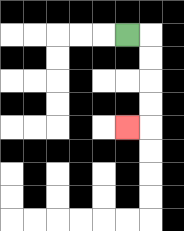{'start': '[5, 1]', 'end': '[5, 5]', 'path_directions': 'R,D,D,D,D,L', 'path_coordinates': '[[5, 1], [6, 1], [6, 2], [6, 3], [6, 4], [6, 5], [5, 5]]'}